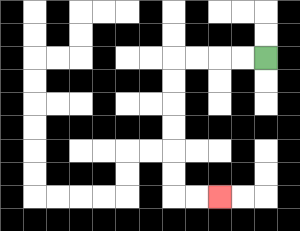{'start': '[11, 2]', 'end': '[9, 8]', 'path_directions': 'L,L,L,L,D,D,D,D,D,D,R,R', 'path_coordinates': '[[11, 2], [10, 2], [9, 2], [8, 2], [7, 2], [7, 3], [7, 4], [7, 5], [7, 6], [7, 7], [7, 8], [8, 8], [9, 8]]'}